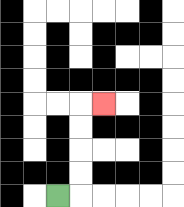{'start': '[2, 8]', 'end': '[4, 4]', 'path_directions': 'R,U,U,U,U,R', 'path_coordinates': '[[2, 8], [3, 8], [3, 7], [3, 6], [3, 5], [3, 4], [4, 4]]'}